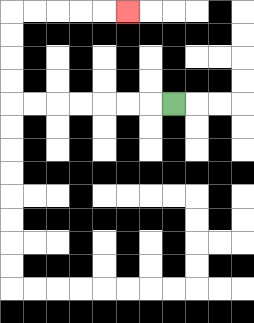{'start': '[7, 4]', 'end': '[5, 0]', 'path_directions': 'L,L,L,L,L,L,L,U,U,U,U,R,R,R,R,R', 'path_coordinates': '[[7, 4], [6, 4], [5, 4], [4, 4], [3, 4], [2, 4], [1, 4], [0, 4], [0, 3], [0, 2], [0, 1], [0, 0], [1, 0], [2, 0], [3, 0], [4, 0], [5, 0]]'}